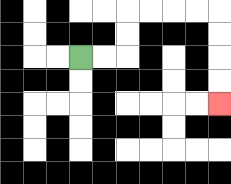{'start': '[3, 2]', 'end': '[9, 4]', 'path_directions': 'R,R,U,U,R,R,R,R,D,D,D,D', 'path_coordinates': '[[3, 2], [4, 2], [5, 2], [5, 1], [5, 0], [6, 0], [7, 0], [8, 0], [9, 0], [9, 1], [9, 2], [9, 3], [9, 4]]'}